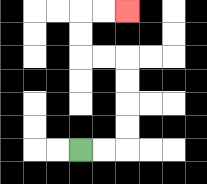{'start': '[3, 6]', 'end': '[5, 0]', 'path_directions': 'R,R,U,U,U,U,L,L,U,U,R,R', 'path_coordinates': '[[3, 6], [4, 6], [5, 6], [5, 5], [5, 4], [5, 3], [5, 2], [4, 2], [3, 2], [3, 1], [3, 0], [4, 0], [5, 0]]'}